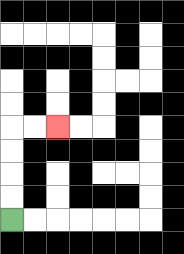{'start': '[0, 9]', 'end': '[2, 5]', 'path_directions': 'U,U,U,U,R,R', 'path_coordinates': '[[0, 9], [0, 8], [0, 7], [0, 6], [0, 5], [1, 5], [2, 5]]'}